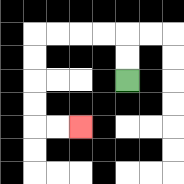{'start': '[5, 3]', 'end': '[3, 5]', 'path_directions': 'U,U,L,L,L,L,D,D,D,D,R,R', 'path_coordinates': '[[5, 3], [5, 2], [5, 1], [4, 1], [3, 1], [2, 1], [1, 1], [1, 2], [1, 3], [1, 4], [1, 5], [2, 5], [3, 5]]'}